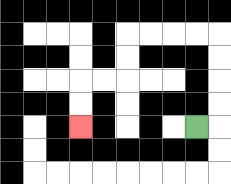{'start': '[8, 5]', 'end': '[3, 5]', 'path_directions': 'R,U,U,U,U,L,L,L,L,D,D,L,L,D,D', 'path_coordinates': '[[8, 5], [9, 5], [9, 4], [9, 3], [9, 2], [9, 1], [8, 1], [7, 1], [6, 1], [5, 1], [5, 2], [5, 3], [4, 3], [3, 3], [3, 4], [3, 5]]'}